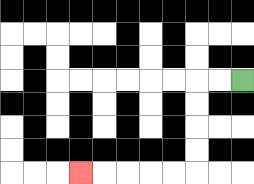{'start': '[10, 3]', 'end': '[3, 7]', 'path_directions': 'L,L,D,D,D,D,L,L,L,L,L', 'path_coordinates': '[[10, 3], [9, 3], [8, 3], [8, 4], [8, 5], [8, 6], [8, 7], [7, 7], [6, 7], [5, 7], [4, 7], [3, 7]]'}